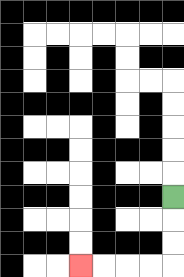{'start': '[7, 8]', 'end': '[3, 11]', 'path_directions': 'D,D,D,L,L,L,L', 'path_coordinates': '[[7, 8], [7, 9], [7, 10], [7, 11], [6, 11], [5, 11], [4, 11], [3, 11]]'}